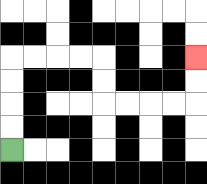{'start': '[0, 6]', 'end': '[8, 2]', 'path_directions': 'U,U,U,U,R,R,R,R,D,D,R,R,R,R,U,U', 'path_coordinates': '[[0, 6], [0, 5], [0, 4], [0, 3], [0, 2], [1, 2], [2, 2], [3, 2], [4, 2], [4, 3], [4, 4], [5, 4], [6, 4], [7, 4], [8, 4], [8, 3], [8, 2]]'}